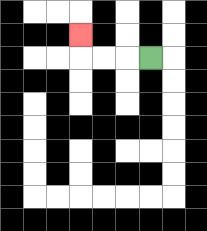{'start': '[6, 2]', 'end': '[3, 1]', 'path_directions': 'L,L,L,U', 'path_coordinates': '[[6, 2], [5, 2], [4, 2], [3, 2], [3, 1]]'}